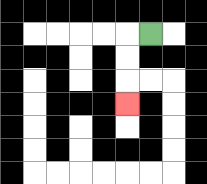{'start': '[6, 1]', 'end': '[5, 4]', 'path_directions': 'L,D,D,D', 'path_coordinates': '[[6, 1], [5, 1], [5, 2], [5, 3], [5, 4]]'}